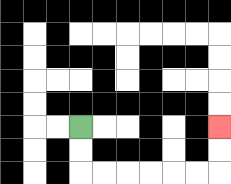{'start': '[3, 5]', 'end': '[9, 5]', 'path_directions': 'D,D,R,R,R,R,R,R,U,U', 'path_coordinates': '[[3, 5], [3, 6], [3, 7], [4, 7], [5, 7], [6, 7], [7, 7], [8, 7], [9, 7], [9, 6], [9, 5]]'}